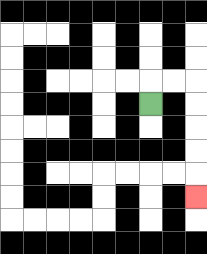{'start': '[6, 4]', 'end': '[8, 8]', 'path_directions': 'U,R,R,D,D,D,D,D', 'path_coordinates': '[[6, 4], [6, 3], [7, 3], [8, 3], [8, 4], [8, 5], [8, 6], [8, 7], [8, 8]]'}